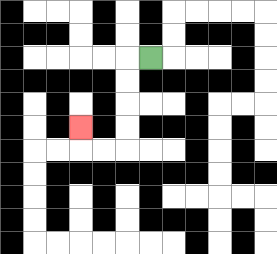{'start': '[6, 2]', 'end': '[3, 5]', 'path_directions': 'L,D,D,D,D,L,L,U', 'path_coordinates': '[[6, 2], [5, 2], [5, 3], [5, 4], [5, 5], [5, 6], [4, 6], [3, 6], [3, 5]]'}